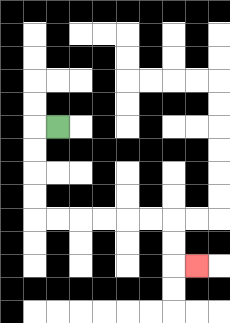{'start': '[2, 5]', 'end': '[8, 11]', 'path_directions': 'L,D,D,D,D,R,R,R,R,R,R,D,D,R', 'path_coordinates': '[[2, 5], [1, 5], [1, 6], [1, 7], [1, 8], [1, 9], [2, 9], [3, 9], [4, 9], [5, 9], [6, 9], [7, 9], [7, 10], [7, 11], [8, 11]]'}